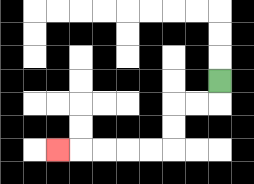{'start': '[9, 3]', 'end': '[2, 6]', 'path_directions': 'D,L,L,D,D,L,L,L,L,L', 'path_coordinates': '[[9, 3], [9, 4], [8, 4], [7, 4], [7, 5], [7, 6], [6, 6], [5, 6], [4, 6], [3, 6], [2, 6]]'}